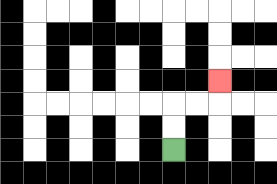{'start': '[7, 6]', 'end': '[9, 3]', 'path_directions': 'U,U,R,R,U', 'path_coordinates': '[[7, 6], [7, 5], [7, 4], [8, 4], [9, 4], [9, 3]]'}